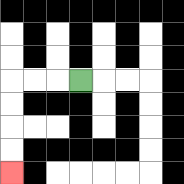{'start': '[3, 3]', 'end': '[0, 7]', 'path_directions': 'L,L,L,D,D,D,D', 'path_coordinates': '[[3, 3], [2, 3], [1, 3], [0, 3], [0, 4], [0, 5], [0, 6], [0, 7]]'}